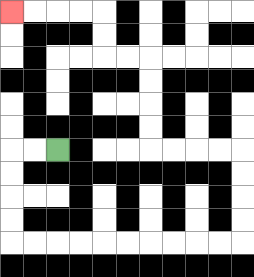{'start': '[2, 6]', 'end': '[0, 0]', 'path_directions': 'L,L,D,D,D,D,R,R,R,R,R,R,R,R,R,R,U,U,U,U,L,L,L,L,U,U,U,U,L,L,U,U,L,L,L,L', 'path_coordinates': '[[2, 6], [1, 6], [0, 6], [0, 7], [0, 8], [0, 9], [0, 10], [1, 10], [2, 10], [3, 10], [4, 10], [5, 10], [6, 10], [7, 10], [8, 10], [9, 10], [10, 10], [10, 9], [10, 8], [10, 7], [10, 6], [9, 6], [8, 6], [7, 6], [6, 6], [6, 5], [6, 4], [6, 3], [6, 2], [5, 2], [4, 2], [4, 1], [4, 0], [3, 0], [2, 0], [1, 0], [0, 0]]'}